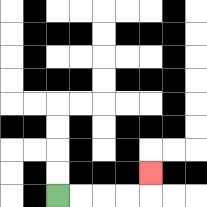{'start': '[2, 8]', 'end': '[6, 7]', 'path_directions': 'R,R,R,R,U', 'path_coordinates': '[[2, 8], [3, 8], [4, 8], [5, 8], [6, 8], [6, 7]]'}